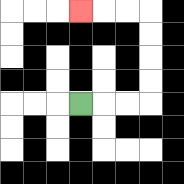{'start': '[3, 4]', 'end': '[3, 0]', 'path_directions': 'R,R,R,U,U,U,U,L,L,L', 'path_coordinates': '[[3, 4], [4, 4], [5, 4], [6, 4], [6, 3], [6, 2], [6, 1], [6, 0], [5, 0], [4, 0], [3, 0]]'}